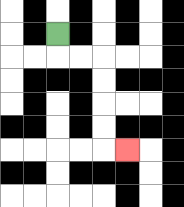{'start': '[2, 1]', 'end': '[5, 6]', 'path_directions': 'D,R,R,D,D,D,D,R', 'path_coordinates': '[[2, 1], [2, 2], [3, 2], [4, 2], [4, 3], [4, 4], [4, 5], [4, 6], [5, 6]]'}